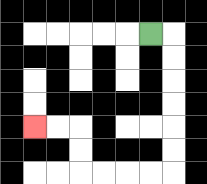{'start': '[6, 1]', 'end': '[1, 5]', 'path_directions': 'R,D,D,D,D,D,D,L,L,L,L,U,U,L,L', 'path_coordinates': '[[6, 1], [7, 1], [7, 2], [7, 3], [7, 4], [7, 5], [7, 6], [7, 7], [6, 7], [5, 7], [4, 7], [3, 7], [3, 6], [3, 5], [2, 5], [1, 5]]'}